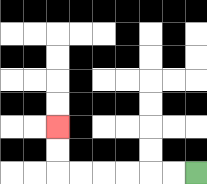{'start': '[8, 7]', 'end': '[2, 5]', 'path_directions': 'L,L,L,L,L,L,U,U', 'path_coordinates': '[[8, 7], [7, 7], [6, 7], [5, 7], [4, 7], [3, 7], [2, 7], [2, 6], [2, 5]]'}